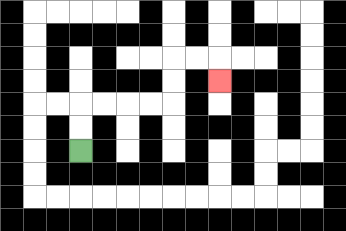{'start': '[3, 6]', 'end': '[9, 3]', 'path_directions': 'U,U,R,R,R,R,U,U,R,R,D', 'path_coordinates': '[[3, 6], [3, 5], [3, 4], [4, 4], [5, 4], [6, 4], [7, 4], [7, 3], [7, 2], [8, 2], [9, 2], [9, 3]]'}